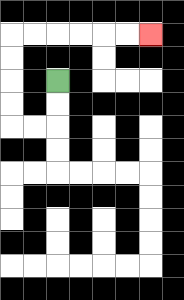{'start': '[2, 3]', 'end': '[6, 1]', 'path_directions': 'D,D,L,L,U,U,U,U,R,R,R,R,R,R', 'path_coordinates': '[[2, 3], [2, 4], [2, 5], [1, 5], [0, 5], [0, 4], [0, 3], [0, 2], [0, 1], [1, 1], [2, 1], [3, 1], [4, 1], [5, 1], [6, 1]]'}